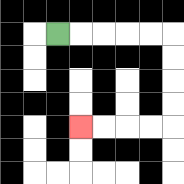{'start': '[2, 1]', 'end': '[3, 5]', 'path_directions': 'R,R,R,R,R,D,D,D,D,L,L,L,L', 'path_coordinates': '[[2, 1], [3, 1], [4, 1], [5, 1], [6, 1], [7, 1], [7, 2], [7, 3], [7, 4], [7, 5], [6, 5], [5, 5], [4, 5], [3, 5]]'}